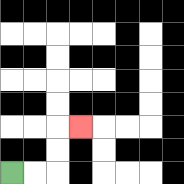{'start': '[0, 7]', 'end': '[3, 5]', 'path_directions': 'R,R,U,U,R', 'path_coordinates': '[[0, 7], [1, 7], [2, 7], [2, 6], [2, 5], [3, 5]]'}